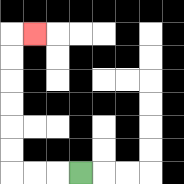{'start': '[3, 7]', 'end': '[1, 1]', 'path_directions': 'L,L,L,U,U,U,U,U,U,R', 'path_coordinates': '[[3, 7], [2, 7], [1, 7], [0, 7], [0, 6], [0, 5], [0, 4], [0, 3], [0, 2], [0, 1], [1, 1]]'}